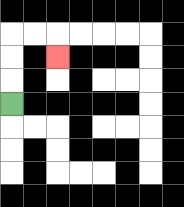{'start': '[0, 4]', 'end': '[2, 2]', 'path_directions': 'U,U,U,R,R,D', 'path_coordinates': '[[0, 4], [0, 3], [0, 2], [0, 1], [1, 1], [2, 1], [2, 2]]'}